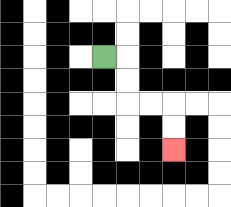{'start': '[4, 2]', 'end': '[7, 6]', 'path_directions': 'R,D,D,R,R,D,D', 'path_coordinates': '[[4, 2], [5, 2], [5, 3], [5, 4], [6, 4], [7, 4], [7, 5], [7, 6]]'}